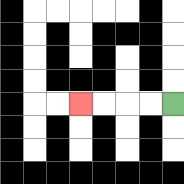{'start': '[7, 4]', 'end': '[3, 4]', 'path_directions': 'L,L,L,L', 'path_coordinates': '[[7, 4], [6, 4], [5, 4], [4, 4], [3, 4]]'}